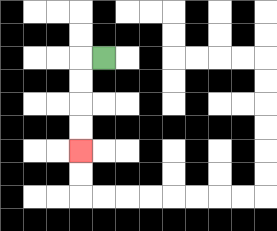{'start': '[4, 2]', 'end': '[3, 6]', 'path_directions': 'L,D,D,D,D', 'path_coordinates': '[[4, 2], [3, 2], [3, 3], [3, 4], [3, 5], [3, 6]]'}